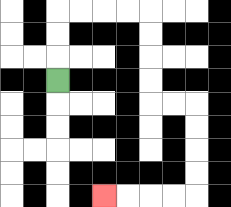{'start': '[2, 3]', 'end': '[4, 8]', 'path_directions': 'U,U,U,R,R,R,R,D,D,D,D,R,R,D,D,D,D,L,L,L,L', 'path_coordinates': '[[2, 3], [2, 2], [2, 1], [2, 0], [3, 0], [4, 0], [5, 0], [6, 0], [6, 1], [6, 2], [6, 3], [6, 4], [7, 4], [8, 4], [8, 5], [8, 6], [8, 7], [8, 8], [7, 8], [6, 8], [5, 8], [4, 8]]'}